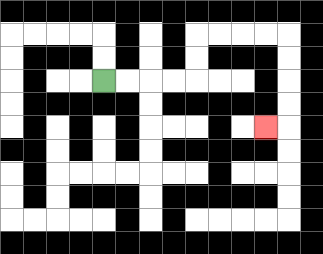{'start': '[4, 3]', 'end': '[11, 5]', 'path_directions': 'R,R,R,R,U,U,R,R,R,R,D,D,D,D,L', 'path_coordinates': '[[4, 3], [5, 3], [6, 3], [7, 3], [8, 3], [8, 2], [8, 1], [9, 1], [10, 1], [11, 1], [12, 1], [12, 2], [12, 3], [12, 4], [12, 5], [11, 5]]'}